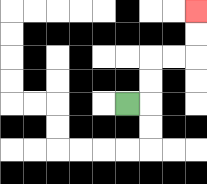{'start': '[5, 4]', 'end': '[8, 0]', 'path_directions': 'R,U,U,R,R,U,U', 'path_coordinates': '[[5, 4], [6, 4], [6, 3], [6, 2], [7, 2], [8, 2], [8, 1], [8, 0]]'}